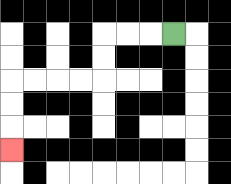{'start': '[7, 1]', 'end': '[0, 6]', 'path_directions': 'L,L,L,D,D,L,L,L,L,D,D,D', 'path_coordinates': '[[7, 1], [6, 1], [5, 1], [4, 1], [4, 2], [4, 3], [3, 3], [2, 3], [1, 3], [0, 3], [0, 4], [0, 5], [0, 6]]'}